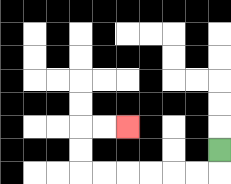{'start': '[9, 6]', 'end': '[5, 5]', 'path_directions': 'D,L,L,L,L,L,L,U,U,R,R', 'path_coordinates': '[[9, 6], [9, 7], [8, 7], [7, 7], [6, 7], [5, 7], [4, 7], [3, 7], [3, 6], [3, 5], [4, 5], [5, 5]]'}